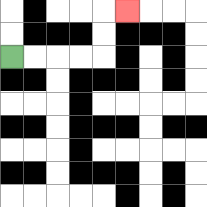{'start': '[0, 2]', 'end': '[5, 0]', 'path_directions': 'R,R,R,R,U,U,R', 'path_coordinates': '[[0, 2], [1, 2], [2, 2], [3, 2], [4, 2], [4, 1], [4, 0], [5, 0]]'}